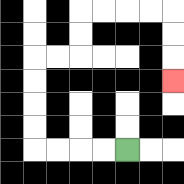{'start': '[5, 6]', 'end': '[7, 3]', 'path_directions': 'L,L,L,L,U,U,U,U,R,R,U,U,R,R,R,R,D,D,D', 'path_coordinates': '[[5, 6], [4, 6], [3, 6], [2, 6], [1, 6], [1, 5], [1, 4], [1, 3], [1, 2], [2, 2], [3, 2], [3, 1], [3, 0], [4, 0], [5, 0], [6, 0], [7, 0], [7, 1], [7, 2], [7, 3]]'}